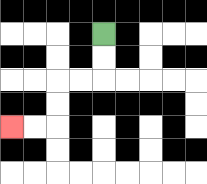{'start': '[4, 1]', 'end': '[0, 5]', 'path_directions': 'D,D,L,L,D,D,L,L', 'path_coordinates': '[[4, 1], [4, 2], [4, 3], [3, 3], [2, 3], [2, 4], [2, 5], [1, 5], [0, 5]]'}